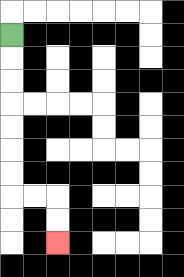{'start': '[0, 1]', 'end': '[2, 10]', 'path_directions': 'D,D,D,D,D,D,D,R,R,D,D', 'path_coordinates': '[[0, 1], [0, 2], [0, 3], [0, 4], [0, 5], [0, 6], [0, 7], [0, 8], [1, 8], [2, 8], [2, 9], [2, 10]]'}